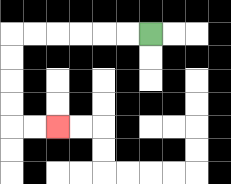{'start': '[6, 1]', 'end': '[2, 5]', 'path_directions': 'L,L,L,L,L,L,D,D,D,D,R,R', 'path_coordinates': '[[6, 1], [5, 1], [4, 1], [3, 1], [2, 1], [1, 1], [0, 1], [0, 2], [0, 3], [0, 4], [0, 5], [1, 5], [2, 5]]'}